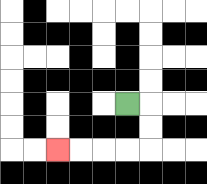{'start': '[5, 4]', 'end': '[2, 6]', 'path_directions': 'R,D,D,L,L,L,L', 'path_coordinates': '[[5, 4], [6, 4], [6, 5], [6, 6], [5, 6], [4, 6], [3, 6], [2, 6]]'}